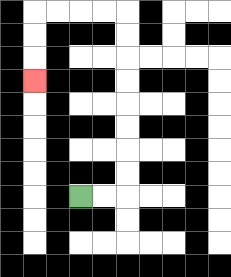{'start': '[3, 8]', 'end': '[1, 3]', 'path_directions': 'R,R,U,U,U,U,U,U,U,U,L,L,L,L,D,D,D', 'path_coordinates': '[[3, 8], [4, 8], [5, 8], [5, 7], [5, 6], [5, 5], [5, 4], [5, 3], [5, 2], [5, 1], [5, 0], [4, 0], [3, 0], [2, 0], [1, 0], [1, 1], [1, 2], [1, 3]]'}